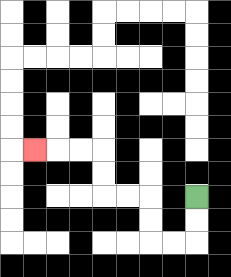{'start': '[8, 8]', 'end': '[1, 6]', 'path_directions': 'D,D,L,L,U,U,L,L,U,U,L,L,L', 'path_coordinates': '[[8, 8], [8, 9], [8, 10], [7, 10], [6, 10], [6, 9], [6, 8], [5, 8], [4, 8], [4, 7], [4, 6], [3, 6], [2, 6], [1, 6]]'}